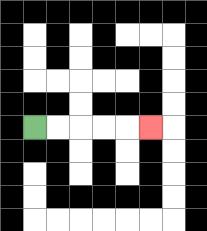{'start': '[1, 5]', 'end': '[6, 5]', 'path_directions': 'R,R,R,R,R', 'path_coordinates': '[[1, 5], [2, 5], [3, 5], [4, 5], [5, 5], [6, 5]]'}